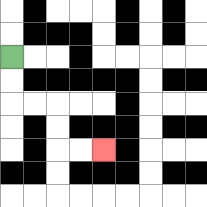{'start': '[0, 2]', 'end': '[4, 6]', 'path_directions': 'D,D,R,R,D,D,R,R', 'path_coordinates': '[[0, 2], [0, 3], [0, 4], [1, 4], [2, 4], [2, 5], [2, 6], [3, 6], [4, 6]]'}